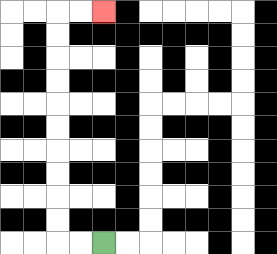{'start': '[4, 10]', 'end': '[4, 0]', 'path_directions': 'L,L,U,U,U,U,U,U,U,U,U,U,R,R', 'path_coordinates': '[[4, 10], [3, 10], [2, 10], [2, 9], [2, 8], [2, 7], [2, 6], [2, 5], [2, 4], [2, 3], [2, 2], [2, 1], [2, 0], [3, 0], [4, 0]]'}